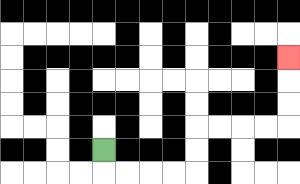{'start': '[4, 6]', 'end': '[12, 2]', 'path_directions': 'D,R,R,R,R,U,U,R,R,R,R,U,U,U', 'path_coordinates': '[[4, 6], [4, 7], [5, 7], [6, 7], [7, 7], [8, 7], [8, 6], [8, 5], [9, 5], [10, 5], [11, 5], [12, 5], [12, 4], [12, 3], [12, 2]]'}